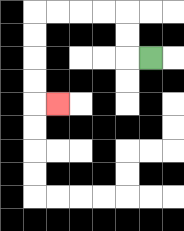{'start': '[6, 2]', 'end': '[2, 4]', 'path_directions': 'L,U,U,L,L,L,L,D,D,D,D,R', 'path_coordinates': '[[6, 2], [5, 2], [5, 1], [5, 0], [4, 0], [3, 0], [2, 0], [1, 0], [1, 1], [1, 2], [1, 3], [1, 4], [2, 4]]'}